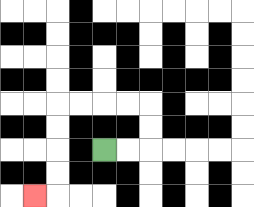{'start': '[4, 6]', 'end': '[1, 8]', 'path_directions': 'R,R,U,U,L,L,L,L,D,D,D,D,L', 'path_coordinates': '[[4, 6], [5, 6], [6, 6], [6, 5], [6, 4], [5, 4], [4, 4], [3, 4], [2, 4], [2, 5], [2, 6], [2, 7], [2, 8], [1, 8]]'}